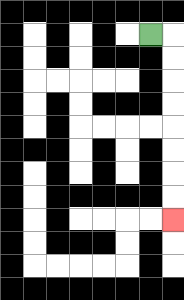{'start': '[6, 1]', 'end': '[7, 9]', 'path_directions': 'R,D,D,D,D,D,D,D,D', 'path_coordinates': '[[6, 1], [7, 1], [7, 2], [7, 3], [7, 4], [7, 5], [7, 6], [7, 7], [7, 8], [7, 9]]'}